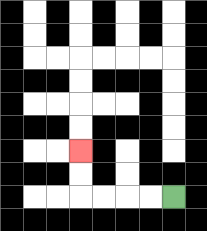{'start': '[7, 8]', 'end': '[3, 6]', 'path_directions': 'L,L,L,L,U,U', 'path_coordinates': '[[7, 8], [6, 8], [5, 8], [4, 8], [3, 8], [3, 7], [3, 6]]'}